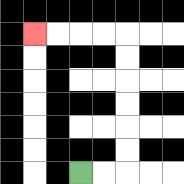{'start': '[3, 7]', 'end': '[1, 1]', 'path_directions': 'R,R,U,U,U,U,U,U,L,L,L,L', 'path_coordinates': '[[3, 7], [4, 7], [5, 7], [5, 6], [5, 5], [5, 4], [5, 3], [5, 2], [5, 1], [4, 1], [3, 1], [2, 1], [1, 1]]'}